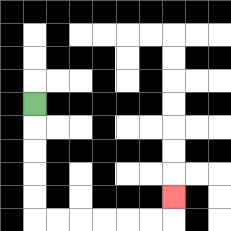{'start': '[1, 4]', 'end': '[7, 8]', 'path_directions': 'D,D,D,D,D,R,R,R,R,R,R,U', 'path_coordinates': '[[1, 4], [1, 5], [1, 6], [1, 7], [1, 8], [1, 9], [2, 9], [3, 9], [4, 9], [5, 9], [6, 9], [7, 9], [7, 8]]'}